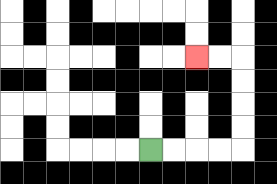{'start': '[6, 6]', 'end': '[8, 2]', 'path_directions': 'R,R,R,R,U,U,U,U,L,L', 'path_coordinates': '[[6, 6], [7, 6], [8, 6], [9, 6], [10, 6], [10, 5], [10, 4], [10, 3], [10, 2], [9, 2], [8, 2]]'}